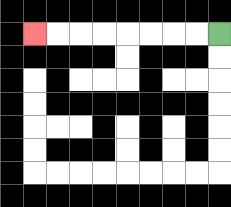{'start': '[9, 1]', 'end': '[1, 1]', 'path_directions': 'L,L,L,L,L,L,L,L', 'path_coordinates': '[[9, 1], [8, 1], [7, 1], [6, 1], [5, 1], [4, 1], [3, 1], [2, 1], [1, 1]]'}